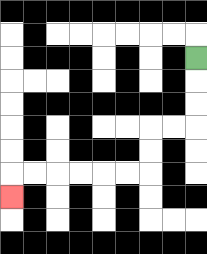{'start': '[8, 2]', 'end': '[0, 8]', 'path_directions': 'D,D,D,L,L,D,D,L,L,L,L,L,L,D', 'path_coordinates': '[[8, 2], [8, 3], [8, 4], [8, 5], [7, 5], [6, 5], [6, 6], [6, 7], [5, 7], [4, 7], [3, 7], [2, 7], [1, 7], [0, 7], [0, 8]]'}